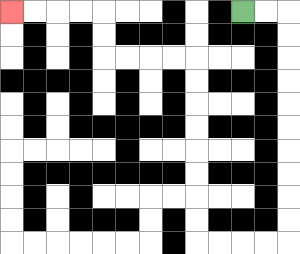{'start': '[10, 0]', 'end': '[0, 0]', 'path_directions': 'R,R,D,D,D,D,D,D,D,D,D,D,L,L,L,L,U,U,U,U,U,U,U,U,L,L,L,L,U,U,L,L,L,L', 'path_coordinates': '[[10, 0], [11, 0], [12, 0], [12, 1], [12, 2], [12, 3], [12, 4], [12, 5], [12, 6], [12, 7], [12, 8], [12, 9], [12, 10], [11, 10], [10, 10], [9, 10], [8, 10], [8, 9], [8, 8], [8, 7], [8, 6], [8, 5], [8, 4], [8, 3], [8, 2], [7, 2], [6, 2], [5, 2], [4, 2], [4, 1], [4, 0], [3, 0], [2, 0], [1, 0], [0, 0]]'}